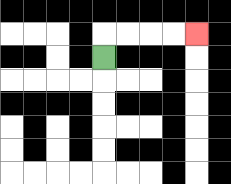{'start': '[4, 2]', 'end': '[8, 1]', 'path_directions': 'U,R,R,R,R', 'path_coordinates': '[[4, 2], [4, 1], [5, 1], [6, 1], [7, 1], [8, 1]]'}